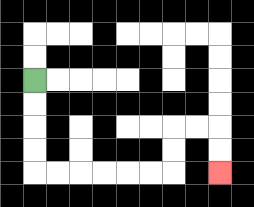{'start': '[1, 3]', 'end': '[9, 7]', 'path_directions': 'D,D,D,D,R,R,R,R,R,R,U,U,R,R,D,D', 'path_coordinates': '[[1, 3], [1, 4], [1, 5], [1, 6], [1, 7], [2, 7], [3, 7], [4, 7], [5, 7], [6, 7], [7, 7], [7, 6], [7, 5], [8, 5], [9, 5], [9, 6], [9, 7]]'}